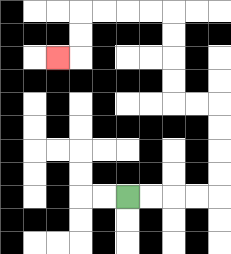{'start': '[5, 8]', 'end': '[2, 2]', 'path_directions': 'R,R,R,R,U,U,U,U,L,L,U,U,U,U,L,L,L,L,D,D,L', 'path_coordinates': '[[5, 8], [6, 8], [7, 8], [8, 8], [9, 8], [9, 7], [9, 6], [9, 5], [9, 4], [8, 4], [7, 4], [7, 3], [7, 2], [7, 1], [7, 0], [6, 0], [5, 0], [4, 0], [3, 0], [3, 1], [3, 2], [2, 2]]'}